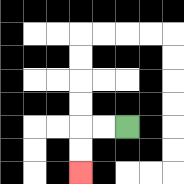{'start': '[5, 5]', 'end': '[3, 7]', 'path_directions': 'L,L,D,D', 'path_coordinates': '[[5, 5], [4, 5], [3, 5], [3, 6], [3, 7]]'}